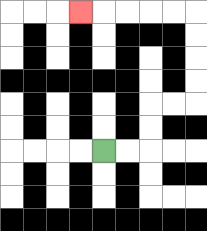{'start': '[4, 6]', 'end': '[3, 0]', 'path_directions': 'R,R,U,U,R,R,U,U,U,U,L,L,L,L,L', 'path_coordinates': '[[4, 6], [5, 6], [6, 6], [6, 5], [6, 4], [7, 4], [8, 4], [8, 3], [8, 2], [8, 1], [8, 0], [7, 0], [6, 0], [5, 0], [4, 0], [3, 0]]'}